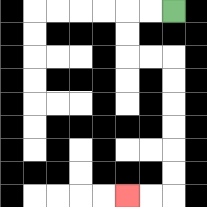{'start': '[7, 0]', 'end': '[5, 8]', 'path_directions': 'L,L,D,D,R,R,D,D,D,D,D,D,L,L', 'path_coordinates': '[[7, 0], [6, 0], [5, 0], [5, 1], [5, 2], [6, 2], [7, 2], [7, 3], [7, 4], [7, 5], [7, 6], [7, 7], [7, 8], [6, 8], [5, 8]]'}